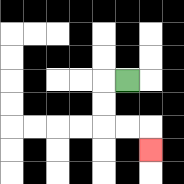{'start': '[5, 3]', 'end': '[6, 6]', 'path_directions': 'L,D,D,R,R,D', 'path_coordinates': '[[5, 3], [4, 3], [4, 4], [4, 5], [5, 5], [6, 5], [6, 6]]'}